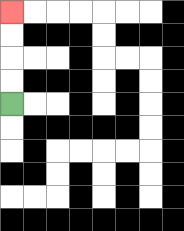{'start': '[0, 4]', 'end': '[0, 0]', 'path_directions': 'U,U,U,U', 'path_coordinates': '[[0, 4], [0, 3], [0, 2], [0, 1], [0, 0]]'}